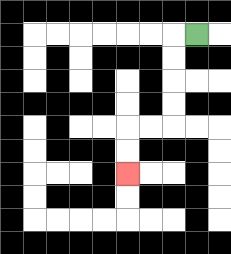{'start': '[8, 1]', 'end': '[5, 7]', 'path_directions': 'L,D,D,D,D,L,L,D,D', 'path_coordinates': '[[8, 1], [7, 1], [7, 2], [7, 3], [7, 4], [7, 5], [6, 5], [5, 5], [5, 6], [5, 7]]'}